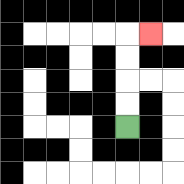{'start': '[5, 5]', 'end': '[6, 1]', 'path_directions': 'U,U,U,U,R', 'path_coordinates': '[[5, 5], [5, 4], [5, 3], [5, 2], [5, 1], [6, 1]]'}